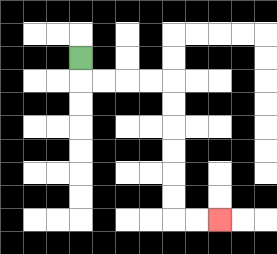{'start': '[3, 2]', 'end': '[9, 9]', 'path_directions': 'D,R,R,R,R,D,D,D,D,D,D,R,R', 'path_coordinates': '[[3, 2], [3, 3], [4, 3], [5, 3], [6, 3], [7, 3], [7, 4], [7, 5], [7, 6], [7, 7], [7, 8], [7, 9], [8, 9], [9, 9]]'}